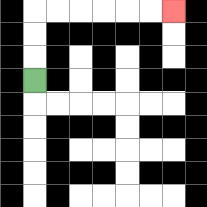{'start': '[1, 3]', 'end': '[7, 0]', 'path_directions': 'U,U,U,R,R,R,R,R,R', 'path_coordinates': '[[1, 3], [1, 2], [1, 1], [1, 0], [2, 0], [3, 0], [4, 0], [5, 0], [6, 0], [7, 0]]'}